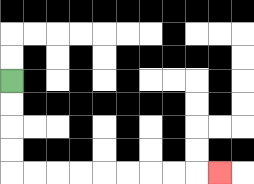{'start': '[0, 3]', 'end': '[9, 7]', 'path_directions': 'D,D,D,D,R,R,R,R,R,R,R,R,R', 'path_coordinates': '[[0, 3], [0, 4], [0, 5], [0, 6], [0, 7], [1, 7], [2, 7], [3, 7], [4, 7], [5, 7], [6, 7], [7, 7], [8, 7], [9, 7]]'}